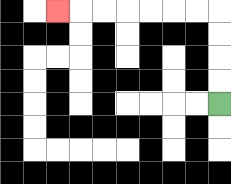{'start': '[9, 4]', 'end': '[2, 0]', 'path_directions': 'U,U,U,U,L,L,L,L,L,L,L', 'path_coordinates': '[[9, 4], [9, 3], [9, 2], [9, 1], [9, 0], [8, 0], [7, 0], [6, 0], [5, 0], [4, 0], [3, 0], [2, 0]]'}